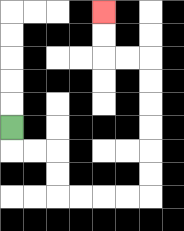{'start': '[0, 5]', 'end': '[4, 0]', 'path_directions': 'D,R,R,D,D,R,R,R,R,U,U,U,U,U,U,L,L,U,U', 'path_coordinates': '[[0, 5], [0, 6], [1, 6], [2, 6], [2, 7], [2, 8], [3, 8], [4, 8], [5, 8], [6, 8], [6, 7], [6, 6], [6, 5], [6, 4], [6, 3], [6, 2], [5, 2], [4, 2], [4, 1], [4, 0]]'}